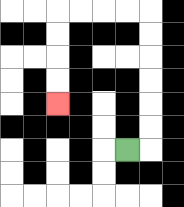{'start': '[5, 6]', 'end': '[2, 4]', 'path_directions': 'R,U,U,U,U,U,U,L,L,L,L,D,D,D,D', 'path_coordinates': '[[5, 6], [6, 6], [6, 5], [6, 4], [6, 3], [6, 2], [6, 1], [6, 0], [5, 0], [4, 0], [3, 0], [2, 0], [2, 1], [2, 2], [2, 3], [2, 4]]'}